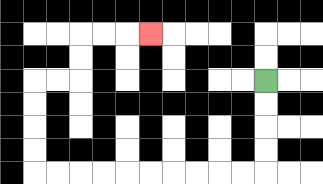{'start': '[11, 3]', 'end': '[6, 1]', 'path_directions': 'D,D,D,D,L,L,L,L,L,L,L,L,L,L,U,U,U,U,R,R,U,U,R,R,R', 'path_coordinates': '[[11, 3], [11, 4], [11, 5], [11, 6], [11, 7], [10, 7], [9, 7], [8, 7], [7, 7], [6, 7], [5, 7], [4, 7], [3, 7], [2, 7], [1, 7], [1, 6], [1, 5], [1, 4], [1, 3], [2, 3], [3, 3], [3, 2], [3, 1], [4, 1], [5, 1], [6, 1]]'}